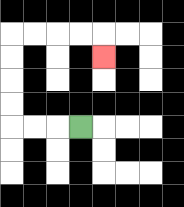{'start': '[3, 5]', 'end': '[4, 2]', 'path_directions': 'L,L,L,U,U,U,U,R,R,R,R,D', 'path_coordinates': '[[3, 5], [2, 5], [1, 5], [0, 5], [0, 4], [0, 3], [0, 2], [0, 1], [1, 1], [2, 1], [3, 1], [4, 1], [4, 2]]'}